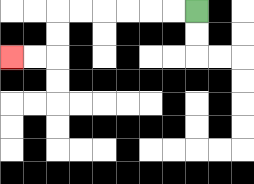{'start': '[8, 0]', 'end': '[0, 2]', 'path_directions': 'L,L,L,L,L,L,D,D,L,L', 'path_coordinates': '[[8, 0], [7, 0], [6, 0], [5, 0], [4, 0], [3, 0], [2, 0], [2, 1], [2, 2], [1, 2], [0, 2]]'}